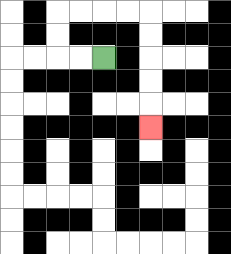{'start': '[4, 2]', 'end': '[6, 5]', 'path_directions': 'L,L,U,U,R,R,R,R,D,D,D,D,D', 'path_coordinates': '[[4, 2], [3, 2], [2, 2], [2, 1], [2, 0], [3, 0], [4, 0], [5, 0], [6, 0], [6, 1], [6, 2], [6, 3], [6, 4], [6, 5]]'}